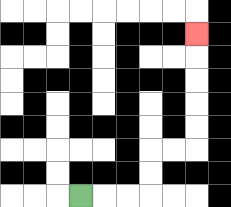{'start': '[3, 8]', 'end': '[8, 1]', 'path_directions': 'R,R,R,U,U,R,R,U,U,U,U,U', 'path_coordinates': '[[3, 8], [4, 8], [5, 8], [6, 8], [6, 7], [6, 6], [7, 6], [8, 6], [8, 5], [8, 4], [8, 3], [8, 2], [8, 1]]'}